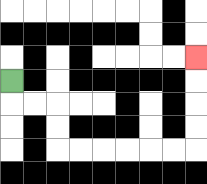{'start': '[0, 3]', 'end': '[8, 2]', 'path_directions': 'D,R,R,D,D,R,R,R,R,R,R,U,U,U,U', 'path_coordinates': '[[0, 3], [0, 4], [1, 4], [2, 4], [2, 5], [2, 6], [3, 6], [4, 6], [5, 6], [6, 6], [7, 6], [8, 6], [8, 5], [8, 4], [8, 3], [8, 2]]'}